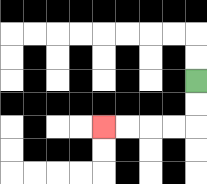{'start': '[8, 3]', 'end': '[4, 5]', 'path_directions': 'D,D,L,L,L,L', 'path_coordinates': '[[8, 3], [8, 4], [8, 5], [7, 5], [6, 5], [5, 5], [4, 5]]'}